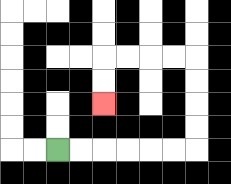{'start': '[2, 6]', 'end': '[4, 4]', 'path_directions': 'R,R,R,R,R,R,U,U,U,U,L,L,L,L,D,D', 'path_coordinates': '[[2, 6], [3, 6], [4, 6], [5, 6], [6, 6], [7, 6], [8, 6], [8, 5], [8, 4], [8, 3], [8, 2], [7, 2], [6, 2], [5, 2], [4, 2], [4, 3], [4, 4]]'}